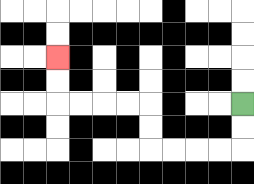{'start': '[10, 4]', 'end': '[2, 2]', 'path_directions': 'D,D,L,L,L,L,U,U,L,L,L,L,U,U', 'path_coordinates': '[[10, 4], [10, 5], [10, 6], [9, 6], [8, 6], [7, 6], [6, 6], [6, 5], [6, 4], [5, 4], [4, 4], [3, 4], [2, 4], [2, 3], [2, 2]]'}